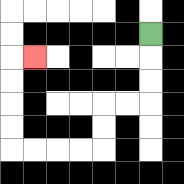{'start': '[6, 1]', 'end': '[1, 2]', 'path_directions': 'D,D,D,L,L,D,D,L,L,L,L,U,U,U,U,R', 'path_coordinates': '[[6, 1], [6, 2], [6, 3], [6, 4], [5, 4], [4, 4], [4, 5], [4, 6], [3, 6], [2, 6], [1, 6], [0, 6], [0, 5], [0, 4], [0, 3], [0, 2], [1, 2]]'}